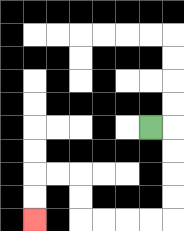{'start': '[6, 5]', 'end': '[1, 9]', 'path_directions': 'R,D,D,D,D,L,L,L,L,U,U,L,L,D,D', 'path_coordinates': '[[6, 5], [7, 5], [7, 6], [7, 7], [7, 8], [7, 9], [6, 9], [5, 9], [4, 9], [3, 9], [3, 8], [3, 7], [2, 7], [1, 7], [1, 8], [1, 9]]'}